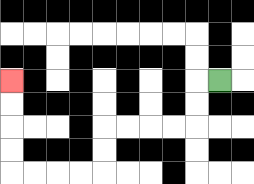{'start': '[9, 3]', 'end': '[0, 3]', 'path_directions': 'L,D,D,L,L,L,L,D,D,L,L,L,L,U,U,U,U', 'path_coordinates': '[[9, 3], [8, 3], [8, 4], [8, 5], [7, 5], [6, 5], [5, 5], [4, 5], [4, 6], [4, 7], [3, 7], [2, 7], [1, 7], [0, 7], [0, 6], [0, 5], [0, 4], [0, 3]]'}